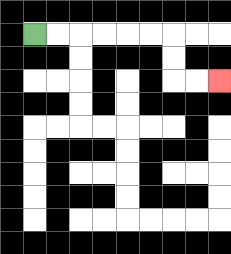{'start': '[1, 1]', 'end': '[9, 3]', 'path_directions': 'R,R,R,R,R,R,D,D,R,R', 'path_coordinates': '[[1, 1], [2, 1], [3, 1], [4, 1], [5, 1], [6, 1], [7, 1], [7, 2], [7, 3], [8, 3], [9, 3]]'}